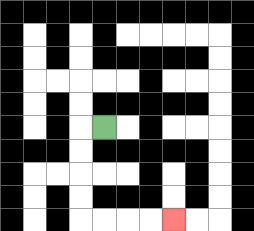{'start': '[4, 5]', 'end': '[7, 9]', 'path_directions': 'L,D,D,D,D,R,R,R,R', 'path_coordinates': '[[4, 5], [3, 5], [3, 6], [3, 7], [3, 8], [3, 9], [4, 9], [5, 9], [6, 9], [7, 9]]'}